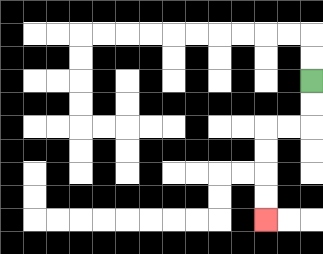{'start': '[13, 3]', 'end': '[11, 9]', 'path_directions': 'D,D,L,L,D,D,D,D', 'path_coordinates': '[[13, 3], [13, 4], [13, 5], [12, 5], [11, 5], [11, 6], [11, 7], [11, 8], [11, 9]]'}